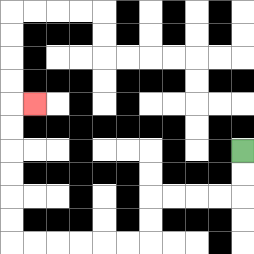{'start': '[10, 6]', 'end': '[1, 4]', 'path_directions': 'D,D,L,L,L,L,D,D,L,L,L,L,L,L,U,U,U,U,U,U,R', 'path_coordinates': '[[10, 6], [10, 7], [10, 8], [9, 8], [8, 8], [7, 8], [6, 8], [6, 9], [6, 10], [5, 10], [4, 10], [3, 10], [2, 10], [1, 10], [0, 10], [0, 9], [0, 8], [0, 7], [0, 6], [0, 5], [0, 4], [1, 4]]'}